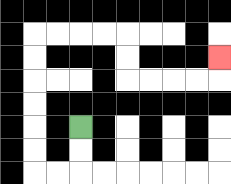{'start': '[3, 5]', 'end': '[9, 2]', 'path_directions': 'D,D,L,L,U,U,U,U,U,U,R,R,R,R,D,D,R,R,R,R,U', 'path_coordinates': '[[3, 5], [3, 6], [3, 7], [2, 7], [1, 7], [1, 6], [1, 5], [1, 4], [1, 3], [1, 2], [1, 1], [2, 1], [3, 1], [4, 1], [5, 1], [5, 2], [5, 3], [6, 3], [7, 3], [8, 3], [9, 3], [9, 2]]'}